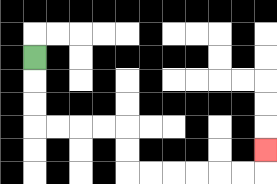{'start': '[1, 2]', 'end': '[11, 6]', 'path_directions': 'D,D,D,R,R,R,R,D,D,R,R,R,R,R,R,U', 'path_coordinates': '[[1, 2], [1, 3], [1, 4], [1, 5], [2, 5], [3, 5], [4, 5], [5, 5], [5, 6], [5, 7], [6, 7], [7, 7], [8, 7], [9, 7], [10, 7], [11, 7], [11, 6]]'}